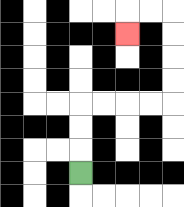{'start': '[3, 7]', 'end': '[5, 1]', 'path_directions': 'U,U,U,R,R,R,R,U,U,U,U,L,L,D', 'path_coordinates': '[[3, 7], [3, 6], [3, 5], [3, 4], [4, 4], [5, 4], [6, 4], [7, 4], [7, 3], [7, 2], [7, 1], [7, 0], [6, 0], [5, 0], [5, 1]]'}